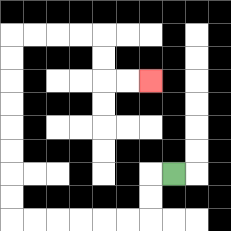{'start': '[7, 7]', 'end': '[6, 3]', 'path_directions': 'L,D,D,L,L,L,L,L,L,U,U,U,U,U,U,U,U,R,R,R,R,D,D,R,R', 'path_coordinates': '[[7, 7], [6, 7], [6, 8], [6, 9], [5, 9], [4, 9], [3, 9], [2, 9], [1, 9], [0, 9], [0, 8], [0, 7], [0, 6], [0, 5], [0, 4], [0, 3], [0, 2], [0, 1], [1, 1], [2, 1], [3, 1], [4, 1], [4, 2], [4, 3], [5, 3], [6, 3]]'}